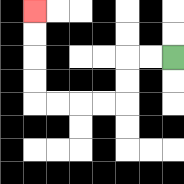{'start': '[7, 2]', 'end': '[1, 0]', 'path_directions': 'L,L,D,D,L,L,L,L,U,U,U,U', 'path_coordinates': '[[7, 2], [6, 2], [5, 2], [5, 3], [5, 4], [4, 4], [3, 4], [2, 4], [1, 4], [1, 3], [1, 2], [1, 1], [1, 0]]'}